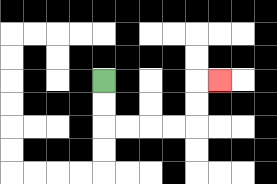{'start': '[4, 3]', 'end': '[9, 3]', 'path_directions': 'D,D,R,R,R,R,U,U,R', 'path_coordinates': '[[4, 3], [4, 4], [4, 5], [5, 5], [6, 5], [7, 5], [8, 5], [8, 4], [8, 3], [9, 3]]'}